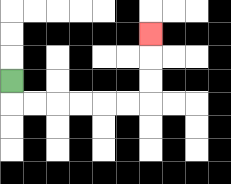{'start': '[0, 3]', 'end': '[6, 1]', 'path_directions': 'D,R,R,R,R,R,R,U,U,U', 'path_coordinates': '[[0, 3], [0, 4], [1, 4], [2, 4], [3, 4], [4, 4], [5, 4], [6, 4], [6, 3], [6, 2], [6, 1]]'}